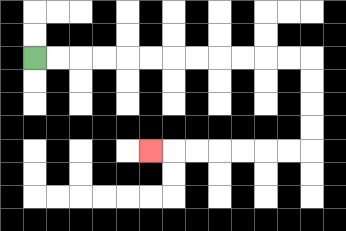{'start': '[1, 2]', 'end': '[6, 6]', 'path_directions': 'R,R,R,R,R,R,R,R,R,R,R,R,D,D,D,D,L,L,L,L,L,L,L', 'path_coordinates': '[[1, 2], [2, 2], [3, 2], [4, 2], [5, 2], [6, 2], [7, 2], [8, 2], [9, 2], [10, 2], [11, 2], [12, 2], [13, 2], [13, 3], [13, 4], [13, 5], [13, 6], [12, 6], [11, 6], [10, 6], [9, 6], [8, 6], [7, 6], [6, 6]]'}